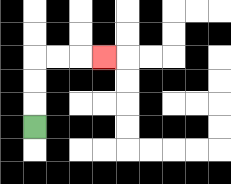{'start': '[1, 5]', 'end': '[4, 2]', 'path_directions': 'U,U,U,R,R,R', 'path_coordinates': '[[1, 5], [1, 4], [1, 3], [1, 2], [2, 2], [3, 2], [4, 2]]'}